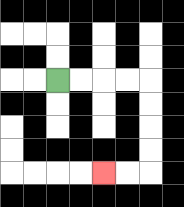{'start': '[2, 3]', 'end': '[4, 7]', 'path_directions': 'R,R,R,R,D,D,D,D,L,L', 'path_coordinates': '[[2, 3], [3, 3], [4, 3], [5, 3], [6, 3], [6, 4], [6, 5], [6, 6], [6, 7], [5, 7], [4, 7]]'}